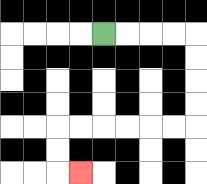{'start': '[4, 1]', 'end': '[3, 7]', 'path_directions': 'R,R,R,R,D,D,D,D,L,L,L,L,L,L,D,D,R', 'path_coordinates': '[[4, 1], [5, 1], [6, 1], [7, 1], [8, 1], [8, 2], [8, 3], [8, 4], [8, 5], [7, 5], [6, 5], [5, 5], [4, 5], [3, 5], [2, 5], [2, 6], [2, 7], [3, 7]]'}